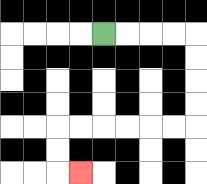{'start': '[4, 1]', 'end': '[3, 7]', 'path_directions': 'R,R,R,R,D,D,D,D,L,L,L,L,L,L,D,D,R', 'path_coordinates': '[[4, 1], [5, 1], [6, 1], [7, 1], [8, 1], [8, 2], [8, 3], [8, 4], [8, 5], [7, 5], [6, 5], [5, 5], [4, 5], [3, 5], [2, 5], [2, 6], [2, 7], [3, 7]]'}